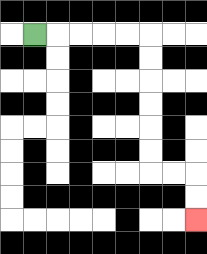{'start': '[1, 1]', 'end': '[8, 9]', 'path_directions': 'R,R,R,R,R,D,D,D,D,D,D,R,R,D,D', 'path_coordinates': '[[1, 1], [2, 1], [3, 1], [4, 1], [5, 1], [6, 1], [6, 2], [6, 3], [6, 4], [6, 5], [6, 6], [6, 7], [7, 7], [8, 7], [8, 8], [8, 9]]'}